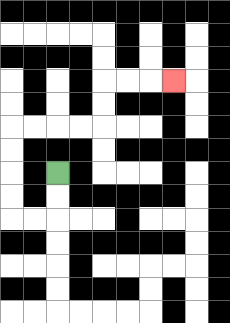{'start': '[2, 7]', 'end': '[7, 3]', 'path_directions': 'D,D,L,L,U,U,U,U,R,R,R,R,U,U,R,R,R', 'path_coordinates': '[[2, 7], [2, 8], [2, 9], [1, 9], [0, 9], [0, 8], [0, 7], [0, 6], [0, 5], [1, 5], [2, 5], [3, 5], [4, 5], [4, 4], [4, 3], [5, 3], [6, 3], [7, 3]]'}